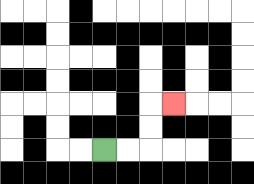{'start': '[4, 6]', 'end': '[7, 4]', 'path_directions': 'R,R,U,U,R', 'path_coordinates': '[[4, 6], [5, 6], [6, 6], [6, 5], [6, 4], [7, 4]]'}